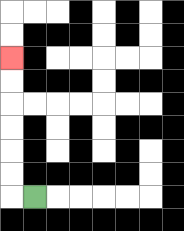{'start': '[1, 8]', 'end': '[0, 2]', 'path_directions': 'L,U,U,U,U,U,U', 'path_coordinates': '[[1, 8], [0, 8], [0, 7], [0, 6], [0, 5], [0, 4], [0, 3], [0, 2]]'}